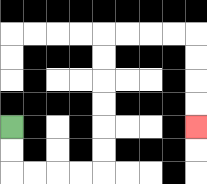{'start': '[0, 5]', 'end': '[8, 5]', 'path_directions': 'D,D,R,R,R,R,U,U,U,U,U,U,R,R,R,R,D,D,D,D', 'path_coordinates': '[[0, 5], [0, 6], [0, 7], [1, 7], [2, 7], [3, 7], [4, 7], [4, 6], [4, 5], [4, 4], [4, 3], [4, 2], [4, 1], [5, 1], [6, 1], [7, 1], [8, 1], [8, 2], [8, 3], [8, 4], [8, 5]]'}